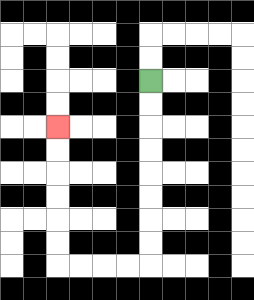{'start': '[6, 3]', 'end': '[2, 5]', 'path_directions': 'D,D,D,D,D,D,D,D,L,L,L,L,U,U,U,U,U,U', 'path_coordinates': '[[6, 3], [6, 4], [6, 5], [6, 6], [6, 7], [6, 8], [6, 9], [6, 10], [6, 11], [5, 11], [4, 11], [3, 11], [2, 11], [2, 10], [2, 9], [2, 8], [2, 7], [2, 6], [2, 5]]'}